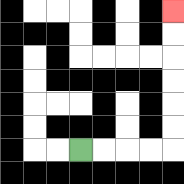{'start': '[3, 6]', 'end': '[7, 0]', 'path_directions': 'R,R,R,R,U,U,U,U,U,U', 'path_coordinates': '[[3, 6], [4, 6], [5, 6], [6, 6], [7, 6], [7, 5], [7, 4], [7, 3], [7, 2], [7, 1], [7, 0]]'}